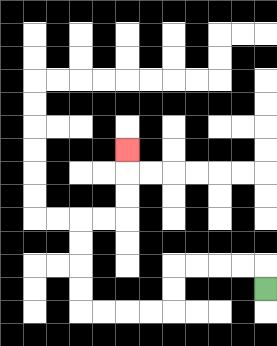{'start': '[11, 12]', 'end': '[5, 6]', 'path_directions': 'U,L,L,L,L,D,D,L,L,L,L,U,U,U,U,R,R,U,U,U', 'path_coordinates': '[[11, 12], [11, 11], [10, 11], [9, 11], [8, 11], [7, 11], [7, 12], [7, 13], [6, 13], [5, 13], [4, 13], [3, 13], [3, 12], [3, 11], [3, 10], [3, 9], [4, 9], [5, 9], [5, 8], [5, 7], [5, 6]]'}